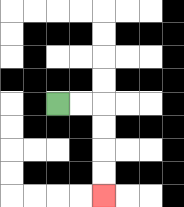{'start': '[2, 4]', 'end': '[4, 8]', 'path_directions': 'R,R,D,D,D,D', 'path_coordinates': '[[2, 4], [3, 4], [4, 4], [4, 5], [4, 6], [4, 7], [4, 8]]'}